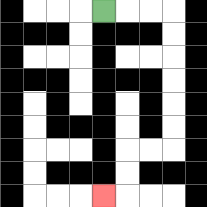{'start': '[4, 0]', 'end': '[4, 8]', 'path_directions': 'R,R,R,D,D,D,D,D,D,L,L,D,D,L', 'path_coordinates': '[[4, 0], [5, 0], [6, 0], [7, 0], [7, 1], [7, 2], [7, 3], [7, 4], [7, 5], [7, 6], [6, 6], [5, 6], [5, 7], [5, 8], [4, 8]]'}